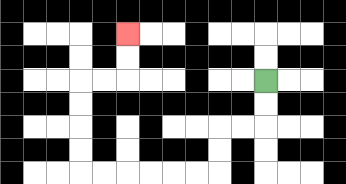{'start': '[11, 3]', 'end': '[5, 1]', 'path_directions': 'D,D,L,L,D,D,L,L,L,L,L,L,U,U,U,U,R,R,U,U', 'path_coordinates': '[[11, 3], [11, 4], [11, 5], [10, 5], [9, 5], [9, 6], [9, 7], [8, 7], [7, 7], [6, 7], [5, 7], [4, 7], [3, 7], [3, 6], [3, 5], [3, 4], [3, 3], [4, 3], [5, 3], [5, 2], [5, 1]]'}